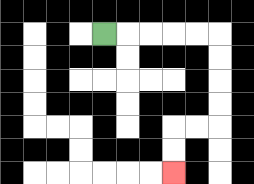{'start': '[4, 1]', 'end': '[7, 7]', 'path_directions': 'R,R,R,R,R,D,D,D,D,L,L,D,D', 'path_coordinates': '[[4, 1], [5, 1], [6, 1], [7, 1], [8, 1], [9, 1], [9, 2], [9, 3], [9, 4], [9, 5], [8, 5], [7, 5], [7, 6], [7, 7]]'}